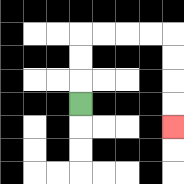{'start': '[3, 4]', 'end': '[7, 5]', 'path_directions': 'U,U,U,R,R,R,R,D,D,D,D', 'path_coordinates': '[[3, 4], [3, 3], [3, 2], [3, 1], [4, 1], [5, 1], [6, 1], [7, 1], [7, 2], [7, 3], [7, 4], [7, 5]]'}